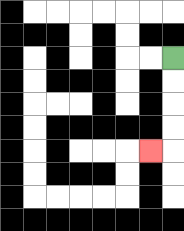{'start': '[7, 2]', 'end': '[6, 6]', 'path_directions': 'D,D,D,D,L', 'path_coordinates': '[[7, 2], [7, 3], [7, 4], [7, 5], [7, 6], [6, 6]]'}